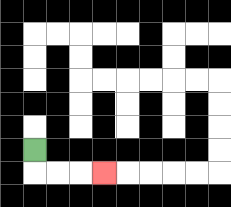{'start': '[1, 6]', 'end': '[4, 7]', 'path_directions': 'D,R,R,R', 'path_coordinates': '[[1, 6], [1, 7], [2, 7], [3, 7], [4, 7]]'}